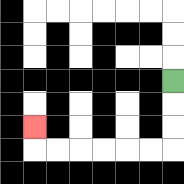{'start': '[7, 3]', 'end': '[1, 5]', 'path_directions': 'D,D,D,L,L,L,L,L,L,U', 'path_coordinates': '[[7, 3], [7, 4], [7, 5], [7, 6], [6, 6], [5, 6], [4, 6], [3, 6], [2, 6], [1, 6], [1, 5]]'}